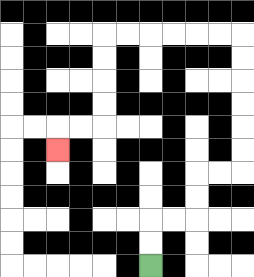{'start': '[6, 11]', 'end': '[2, 6]', 'path_directions': 'U,U,R,R,U,U,R,R,U,U,U,U,U,U,L,L,L,L,L,L,D,D,D,D,L,L,D', 'path_coordinates': '[[6, 11], [6, 10], [6, 9], [7, 9], [8, 9], [8, 8], [8, 7], [9, 7], [10, 7], [10, 6], [10, 5], [10, 4], [10, 3], [10, 2], [10, 1], [9, 1], [8, 1], [7, 1], [6, 1], [5, 1], [4, 1], [4, 2], [4, 3], [4, 4], [4, 5], [3, 5], [2, 5], [2, 6]]'}